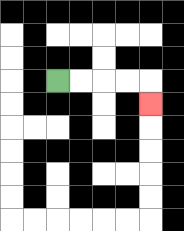{'start': '[2, 3]', 'end': '[6, 4]', 'path_directions': 'R,R,R,R,D', 'path_coordinates': '[[2, 3], [3, 3], [4, 3], [5, 3], [6, 3], [6, 4]]'}